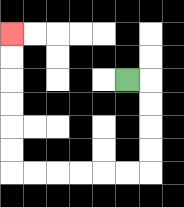{'start': '[5, 3]', 'end': '[0, 1]', 'path_directions': 'R,D,D,D,D,L,L,L,L,L,L,U,U,U,U,U,U', 'path_coordinates': '[[5, 3], [6, 3], [6, 4], [6, 5], [6, 6], [6, 7], [5, 7], [4, 7], [3, 7], [2, 7], [1, 7], [0, 7], [0, 6], [0, 5], [0, 4], [0, 3], [0, 2], [0, 1]]'}